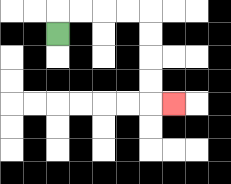{'start': '[2, 1]', 'end': '[7, 4]', 'path_directions': 'U,R,R,R,R,D,D,D,D,R', 'path_coordinates': '[[2, 1], [2, 0], [3, 0], [4, 0], [5, 0], [6, 0], [6, 1], [6, 2], [6, 3], [6, 4], [7, 4]]'}